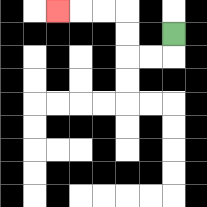{'start': '[7, 1]', 'end': '[2, 0]', 'path_directions': 'D,L,L,U,U,L,L,L', 'path_coordinates': '[[7, 1], [7, 2], [6, 2], [5, 2], [5, 1], [5, 0], [4, 0], [3, 0], [2, 0]]'}